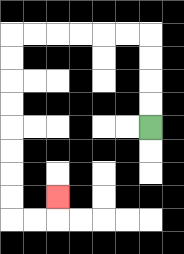{'start': '[6, 5]', 'end': '[2, 8]', 'path_directions': 'U,U,U,U,L,L,L,L,L,L,D,D,D,D,D,D,D,D,R,R,U', 'path_coordinates': '[[6, 5], [6, 4], [6, 3], [6, 2], [6, 1], [5, 1], [4, 1], [3, 1], [2, 1], [1, 1], [0, 1], [0, 2], [0, 3], [0, 4], [0, 5], [0, 6], [0, 7], [0, 8], [0, 9], [1, 9], [2, 9], [2, 8]]'}